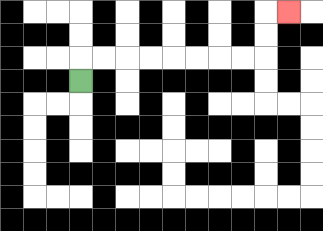{'start': '[3, 3]', 'end': '[12, 0]', 'path_directions': 'U,R,R,R,R,R,R,R,R,U,U,R', 'path_coordinates': '[[3, 3], [3, 2], [4, 2], [5, 2], [6, 2], [7, 2], [8, 2], [9, 2], [10, 2], [11, 2], [11, 1], [11, 0], [12, 0]]'}